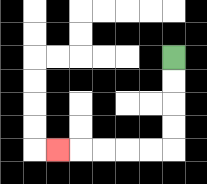{'start': '[7, 2]', 'end': '[2, 6]', 'path_directions': 'D,D,D,D,L,L,L,L,L', 'path_coordinates': '[[7, 2], [7, 3], [7, 4], [7, 5], [7, 6], [6, 6], [5, 6], [4, 6], [3, 6], [2, 6]]'}